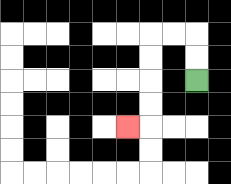{'start': '[8, 3]', 'end': '[5, 5]', 'path_directions': 'U,U,L,L,D,D,D,D,L', 'path_coordinates': '[[8, 3], [8, 2], [8, 1], [7, 1], [6, 1], [6, 2], [6, 3], [6, 4], [6, 5], [5, 5]]'}